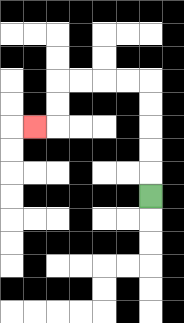{'start': '[6, 8]', 'end': '[1, 5]', 'path_directions': 'U,U,U,U,U,L,L,L,L,D,D,L', 'path_coordinates': '[[6, 8], [6, 7], [6, 6], [6, 5], [6, 4], [6, 3], [5, 3], [4, 3], [3, 3], [2, 3], [2, 4], [2, 5], [1, 5]]'}